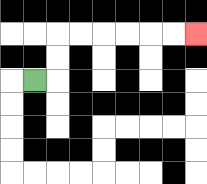{'start': '[1, 3]', 'end': '[8, 1]', 'path_directions': 'R,U,U,R,R,R,R,R,R', 'path_coordinates': '[[1, 3], [2, 3], [2, 2], [2, 1], [3, 1], [4, 1], [5, 1], [6, 1], [7, 1], [8, 1]]'}